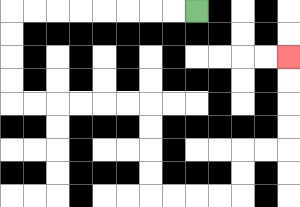{'start': '[8, 0]', 'end': '[12, 2]', 'path_directions': 'L,L,L,L,L,L,L,L,D,D,D,D,R,R,R,R,R,R,D,D,D,D,R,R,R,R,U,U,R,R,U,U,U,U', 'path_coordinates': '[[8, 0], [7, 0], [6, 0], [5, 0], [4, 0], [3, 0], [2, 0], [1, 0], [0, 0], [0, 1], [0, 2], [0, 3], [0, 4], [1, 4], [2, 4], [3, 4], [4, 4], [5, 4], [6, 4], [6, 5], [6, 6], [6, 7], [6, 8], [7, 8], [8, 8], [9, 8], [10, 8], [10, 7], [10, 6], [11, 6], [12, 6], [12, 5], [12, 4], [12, 3], [12, 2]]'}